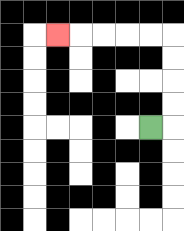{'start': '[6, 5]', 'end': '[2, 1]', 'path_directions': 'R,U,U,U,U,L,L,L,L,L', 'path_coordinates': '[[6, 5], [7, 5], [7, 4], [7, 3], [7, 2], [7, 1], [6, 1], [5, 1], [4, 1], [3, 1], [2, 1]]'}